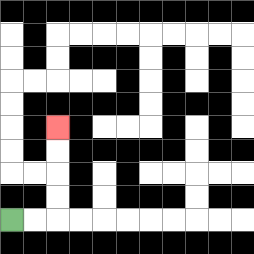{'start': '[0, 9]', 'end': '[2, 5]', 'path_directions': 'R,R,U,U,U,U', 'path_coordinates': '[[0, 9], [1, 9], [2, 9], [2, 8], [2, 7], [2, 6], [2, 5]]'}